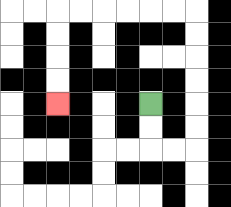{'start': '[6, 4]', 'end': '[2, 4]', 'path_directions': 'D,D,R,R,U,U,U,U,U,U,L,L,L,L,L,L,D,D,D,D', 'path_coordinates': '[[6, 4], [6, 5], [6, 6], [7, 6], [8, 6], [8, 5], [8, 4], [8, 3], [8, 2], [8, 1], [8, 0], [7, 0], [6, 0], [5, 0], [4, 0], [3, 0], [2, 0], [2, 1], [2, 2], [2, 3], [2, 4]]'}